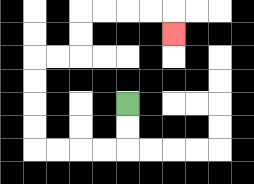{'start': '[5, 4]', 'end': '[7, 1]', 'path_directions': 'D,D,L,L,L,L,U,U,U,U,R,R,U,U,R,R,R,R,D', 'path_coordinates': '[[5, 4], [5, 5], [5, 6], [4, 6], [3, 6], [2, 6], [1, 6], [1, 5], [1, 4], [1, 3], [1, 2], [2, 2], [3, 2], [3, 1], [3, 0], [4, 0], [5, 0], [6, 0], [7, 0], [7, 1]]'}